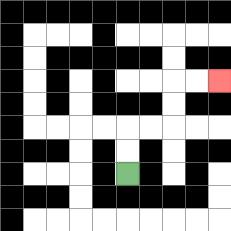{'start': '[5, 7]', 'end': '[9, 3]', 'path_directions': 'U,U,R,R,U,U,R,R', 'path_coordinates': '[[5, 7], [5, 6], [5, 5], [6, 5], [7, 5], [7, 4], [7, 3], [8, 3], [9, 3]]'}